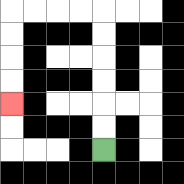{'start': '[4, 6]', 'end': '[0, 4]', 'path_directions': 'U,U,U,U,U,U,L,L,L,L,D,D,D,D', 'path_coordinates': '[[4, 6], [4, 5], [4, 4], [4, 3], [4, 2], [4, 1], [4, 0], [3, 0], [2, 0], [1, 0], [0, 0], [0, 1], [0, 2], [0, 3], [0, 4]]'}